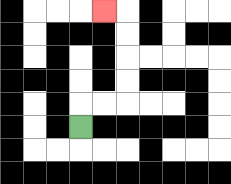{'start': '[3, 5]', 'end': '[4, 0]', 'path_directions': 'U,R,R,U,U,U,U,L', 'path_coordinates': '[[3, 5], [3, 4], [4, 4], [5, 4], [5, 3], [5, 2], [5, 1], [5, 0], [4, 0]]'}